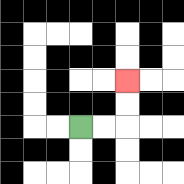{'start': '[3, 5]', 'end': '[5, 3]', 'path_directions': 'R,R,U,U', 'path_coordinates': '[[3, 5], [4, 5], [5, 5], [5, 4], [5, 3]]'}